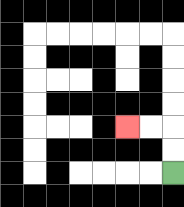{'start': '[7, 7]', 'end': '[5, 5]', 'path_directions': 'U,U,L,L', 'path_coordinates': '[[7, 7], [7, 6], [7, 5], [6, 5], [5, 5]]'}